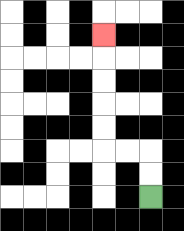{'start': '[6, 8]', 'end': '[4, 1]', 'path_directions': 'U,U,L,L,U,U,U,U,U', 'path_coordinates': '[[6, 8], [6, 7], [6, 6], [5, 6], [4, 6], [4, 5], [4, 4], [4, 3], [4, 2], [4, 1]]'}